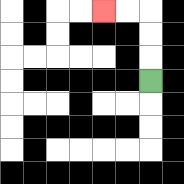{'start': '[6, 3]', 'end': '[4, 0]', 'path_directions': 'U,U,U,L,L', 'path_coordinates': '[[6, 3], [6, 2], [6, 1], [6, 0], [5, 0], [4, 0]]'}